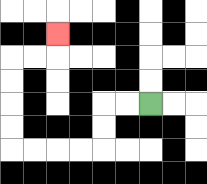{'start': '[6, 4]', 'end': '[2, 1]', 'path_directions': 'L,L,D,D,L,L,L,L,U,U,U,U,R,R,U', 'path_coordinates': '[[6, 4], [5, 4], [4, 4], [4, 5], [4, 6], [3, 6], [2, 6], [1, 6], [0, 6], [0, 5], [0, 4], [0, 3], [0, 2], [1, 2], [2, 2], [2, 1]]'}